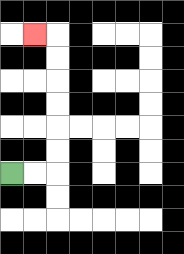{'start': '[0, 7]', 'end': '[1, 1]', 'path_directions': 'R,R,U,U,U,U,U,U,L', 'path_coordinates': '[[0, 7], [1, 7], [2, 7], [2, 6], [2, 5], [2, 4], [2, 3], [2, 2], [2, 1], [1, 1]]'}